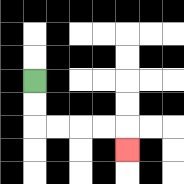{'start': '[1, 3]', 'end': '[5, 6]', 'path_directions': 'D,D,R,R,R,R,D', 'path_coordinates': '[[1, 3], [1, 4], [1, 5], [2, 5], [3, 5], [4, 5], [5, 5], [5, 6]]'}